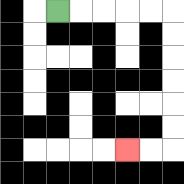{'start': '[2, 0]', 'end': '[5, 6]', 'path_directions': 'R,R,R,R,R,D,D,D,D,D,D,L,L', 'path_coordinates': '[[2, 0], [3, 0], [4, 0], [5, 0], [6, 0], [7, 0], [7, 1], [7, 2], [7, 3], [7, 4], [7, 5], [7, 6], [6, 6], [5, 6]]'}